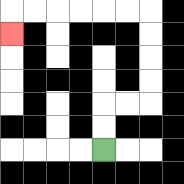{'start': '[4, 6]', 'end': '[0, 1]', 'path_directions': 'U,U,R,R,U,U,U,U,L,L,L,L,L,L,D', 'path_coordinates': '[[4, 6], [4, 5], [4, 4], [5, 4], [6, 4], [6, 3], [6, 2], [6, 1], [6, 0], [5, 0], [4, 0], [3, 0], [2, 0], [1, 0], [0, 0], [0, 1]]'}